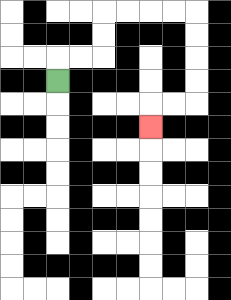{'start': '[2, 3]', 'end': '[6, 5]', 'path_directions': 'U,R,R,U,U,R,R,R,R,D,D,D,D,L,L,D', 'path_coordinates': '[[2, 3], [2, 2], [3, 2], [4, 2], [4, 1], [4, 0], [5, 0], [6, 0], [7, 0], [8, 0], [8, 1], [8, 2], [8, 3], [8, 4], [7, 4], [6, 4], [6, 5]]'}